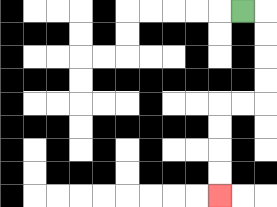{'start': '[10, 0]', 'end': '[9, 8]', 'path_directions': 'R,D,D,D,D,L,L,D,D,D,D', 'path_coordinates': '[[10, 0], [11, 0], [11, 1], [11, 2], [11, 3], [11, 4], [10, 4], [9, 4], [9, 5], [9, 6], [9, 7], [9, 8]]'}